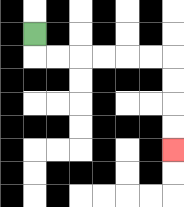{'start': '[1, 1]', 'end': '[7, 6]', 'path_directions': 'D,R,R,R,R,R,R,D,D,D,D', 'path_coordinates': '[[1, 1], [1, 2], [2, 2], [3, 2], [4, 2], [5, 2], [6, 2], [7, 2], [7, 3], [7, 4], [7, 5], [7, 6]]'}